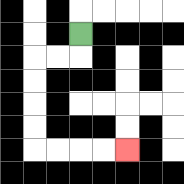{'start': '[3, 1]', 'end': '[5, 6]', 'path_directions': 'D,L,L,D,D,D,D,R,R,R,R', 'path_coordinates': '[[3, 1], [3, 2], [2, 2], [1, 2], [1, 3], [1, 4], [1, 5], [1, 6], [2, 6], [3, 6], [4, 6], [5, 6]]'}